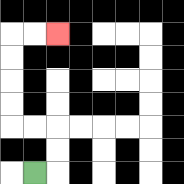{'start': '[1, 7]', 'end': '[2, 1]', 'path_directions': 'R,U,U,L,L,U,U,U,U,R,R', 'path_coordinates': '[[1, 7], [2, 7], [2, 6], [2, 5], [1, 5], [0, 5], [0, 4], [0, 3], [0, 2], [0, 1], [1, 1], [2, 1]]'}